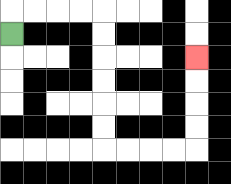{'start': '[0, 1]', 'end': '[8, 2]', 'path_directions': 'U,R,R,R,R,D,D,D,D,D,D,R,R,R,R,U,U,U,U', 'path_coordinates': '[[0, 1], [0, 0], [1, 0], [2, 0], [3, 0], [4, 0], [4, 1], [4, 2], [4, 3], [4, 4], [4, 5], [4, 6], [5, 6], [6, 6], [7, 6], [8, 6], [8, 5], [8, 4], [8, 3], [8, 2]]'}